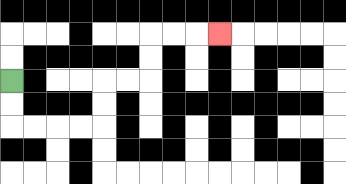{'start': '[0, 3]', 'end': '[9, 1]', 'path_directions': 'D,D,R,R,R,R,U,U,R,R,U,U,R,R,R', 'path_coordinates': '[[0, 3], [0, 4], [0, 5], [1, 5], [2, 5], [3, 5], [4, 5], [4, 4], [4, 3], [5, 3], [6, 3], [6, 2], [6, 1], [7, 1], [8, 1], [9, 1]]'}